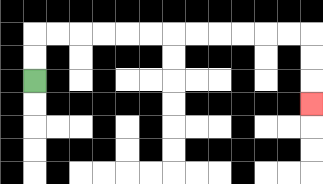{'start': '[1, 3]', 'end': '[13, 4]', 'path_directions': 'U,U,R,R,R,R,R,R,R,R,R,R,R,R,D,D,D', 'path_coordinates': '[[1, 3], [1, 2], [1, 1], [2, 1], [3, 1], [4, 1], [5, 1], [6, 1], [7, 1], [8, 1], [9, 1], [10, 1], [11, 1], [12, 1], [13, 1], [13, 2], [13, 3], [13, 4]]'}